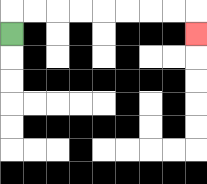{'start': '[0, 1]', 'end': '[8, 1]', 'path_directions': 'U,R,R,R,R,R,R,R,R,D', 'path_coordinates': '[[0, 1], [0, 0], [1, 0], [2, 0], [3, 0], [4, 0], [5, 0], [6, 0], [7, 0], [8, 0], [8, 1]]'}